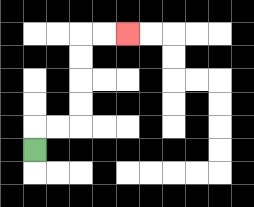{'start': '[1, 6]', 'end': '[5, 1]', 'path_directions': 'U,R,R,U,U,U,U,R,R', 'path_coordinates': '[[1, 6], [1, 5], [2, 5], [3, 5], [3, 4], [3, 3], [3, 2], [3, 1], [4, 1], [5, 1]]'}